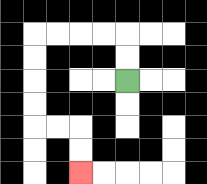{'start': '[5, 3]', 'end': '[3, 7]', 'path_directions': 'U,U,L,L,L,L,D,D,D,D,R,R,D,D', 'path_coordinates': '[[5, 3], [5, 2], [5, 1], [4, 1], [3, 1], [2, 1], [1, 1], [1, 2], [1, 3], [1, 4], [1, 5], [2, 5], [3, 5], [3, 6], [3, 7]]'}